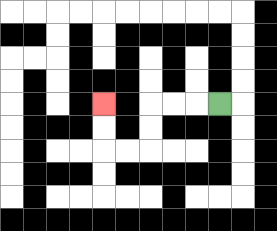{'start': '[9, 4]', 'end': '[4, 4]', 'path_directions': 'L,L,L,D,D,L,L,U,U', 'path_coordinates': '[[9, 4], [8, 4], [7, 4], [6, 4], [6, 5], [6, 6], [5, 6], [4, 6], [4, 5], [4, 4]]'}